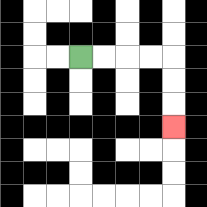{'start': '[3, 2]', 'end': '[7, 5]', 'path_directions': 'R,R,R,R,D,D,D', 'path_coordinates': '[[3, 2], [4, 2], [5, 2], [6, 2], [7, 2], [7, 3], [7, 4], [7, 5]]'}